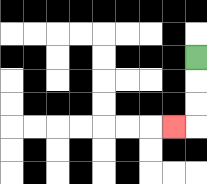{'start': '[8, 2]', 'end': '[7, 5]', 'path_directions': 'D,D,D,L', 'path_coordinates': '[[8, 2], [8, 3], [8, 4], [8, 5], [7, 5]]'}